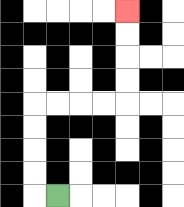{'start': '[2, 8]', 'end': '[5, 0]', 'path_directions': 'L,U,U,U,U,R,R,R,R,U,U,U,U', 'path_coordinates': '[[2, 8], [1, 8], [1, 7], [1, 6], [1, 5], [1, 4], [2, 4], [3, 4], [4, 4], [5, 4], [5, 3], [5, 2], [5, 1], [5, 0]]'}